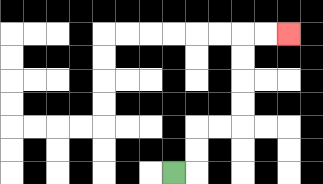{'start': '[7, 7]', 'end': '[12, 1]', 'path_directions': 'R,U,U,R,R,U,U,U,U,R,R', 'path_coordinates': '[[7, 7], [8, 7], [8, 6], [8, 5], [9, 5], [10, 5], [10, 4], [10, 3], [10, 2], [10, 1], [11, 1], [12, 1]]'}